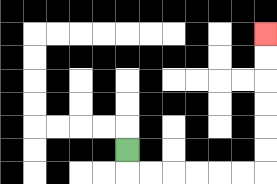{'start': '[5, 6]', 'end': '[11, 1]', 'path_directions': 'D,R,R,R,R,R,R,U,U,U,U,U,U', 'path_coordinates': '[[5, 6], [5, 7], [6, 7], [7, 7], [8, 7], [9, 7], [10, 7], [11, 7], [11, 6], [11, 5], [11, 4], [11, 3], [11, 2], [11, 1]]'}